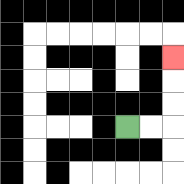{'start': '[5, 5]', 'end': '[7, 2]', 'path_directions': 'R,R,U,U,U', 'path_coordinates': '[[5, 5], [6, 5], [7, 5], [7, 4], [7, 3], [7, 2]]'}